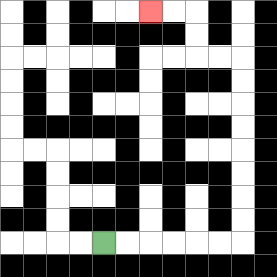{'start': '[4, 10]', 'end': '[6, 0]', 'path_directions': 'R,R,R,R,R,R,U,U,U,U,U,U,U,U,L,L,U,U,L,L', 'path_coordinates': '[[4, 10], [5, 10], [6, 10], [7, 10], [8, 10], [9, 10], [10, 10], [10, 9], [10, 8], [10, 7], [10, 6], [10, 5], [10, 4], [10, 3], [10, 2], [9, 2], [8, 2], [8, 1], [8, 0], [7, 0], [6, 0]]'}